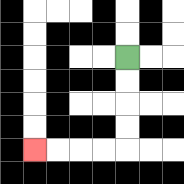{'start': '[5, 2]', 'end': '[1, 6]', 'path_directions': 'D,D,D,D,L,L,L,L', 'path_coordinates': '[[5, 2], [5, 3], [5, 4], [5, 5], [5, 6], [4, 6], [3, 6], [2, 6], [1, 6]]'}